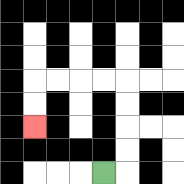{'start': '[4, 7]', 'end': '[1, 5]', 'path_directions': 'R,U,U,U,U,L,L,L,L,D,D', 'path_coordinates': '[[4, 7], [5, 7], [5, 6], [5, 5], [5, 4], [5, 3], [4, 3], [3, 3], [2, 3], [1, 3], [1, 4], [1, 5]]'}